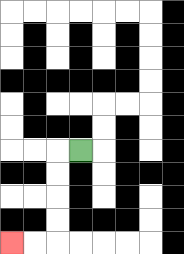{'start': '[3, 6]', 'end': '[0, 10]', 'path_directions': 'L,D,D,D,D,L,L', 'path_coordinates': '[[3, 6], [2, 6], [2, 7], [2, 8], [2, 9], [2, 10], [1, 10], [0, 10]]'}